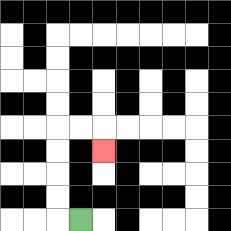{'start': '[3, 9]', 'end': '[4, 6]', 'path_directions': 'L,U,U,U,U,R,R,D', 'path_coordinates': '[[3, 9], [2, 9], [2, 8], [2, 7], [2, 6], [2, 5], [3, 5], [4, 5], [4, 6]]'}